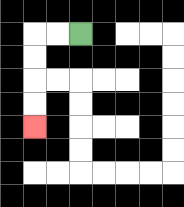{'start': '[3, 1]', 'end': '[1, 5]', 'path_directions': 'L,L,D,D,D,D', 'path_coordinates': '[[3, 1], [2, 1], [1, 1], [1, 2], [1, 3], [1, 4], [1, 5]]'}